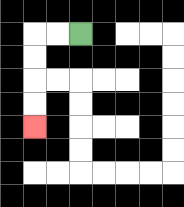{'start': '[3, 1]', 'end': '[1, 5]', 'path_directions': 'L,L,D,D,D,D', 'path_coordinates': '[[3, 1], [2, 1], [1, 1], [1, 2], [1, 3], [1, 4], [1, 5]]'}